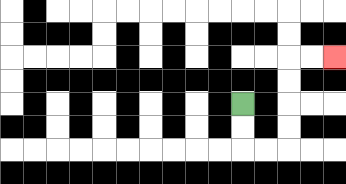{'start': '[10, 4]', 'end': '[14, 2]', 'path_directions': 'D,D,R,R,U,U,U,U,R,R', 'path_coordinates': '[[10, 4], [10, 5], [10, 6], [11, 6], [12, 6], [12, 5], [12, 4], [12, 3], [12, 2], [13, 2], [14, 2]]'}